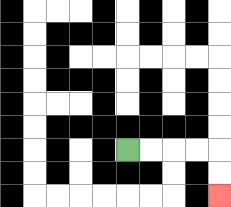{'start': '[5, 6]', 'end': '[9, 8]', 'path_directions': 'R,R,R,R,D,D', 'path_coordinates': '[[5, 6], [6, 6], [7, 6], [8, 6], [9, 6], [9, 7], [9, 8]]'}